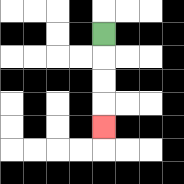{'start': '[4, 1]', 'end': '[4, 5]', 'path_directions': 'D,D,D,D', 'path_coordinates': '[[4, 1], [4, 2], [4, 3], [4, 4], [4, 5]]'}